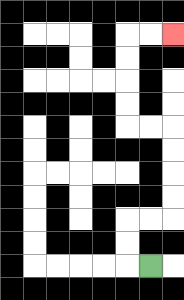{'start': '[6, 11]', 'end': '[7, 1]', 'path_directions': 'L,U,U,R,R,U,U,U,U,L,L,U,U,U,U,R,R', 'path_coordinates': '[[6, 11], [5, 11], [5, 10], [5, 9], [6, 9], [7, 9], [7, 8], [7, 7], [7, 6], [7, 5], [6, 5], [5, 5], [5, 4], [5, 3], [5, 2], [5, 1], [6, 1], [7, 1]]'}